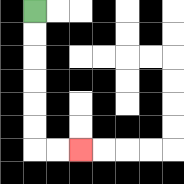{'start': '[1, 0]', 'end': '[3, 6]', 'path_directions': 'D,D,D,D,D,D,R,R', 'path_coordinates': '[[1, 0], [1, 1], [1, 2], [1, 3], [1, 4], [1, 5], [1, 6], [2, 6], [3, 6]]'}